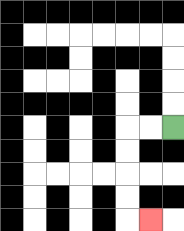{'start': '[7, 5]', 'end': '[6, 9]', 'path_directions': 'L,L,D,D,D,D,R', 'path_coordinates': '[[7, 5], [6, 5], [5, 5], [5, 6], [5, 7], [5, 8], [5, 9], [6, 9]]'}